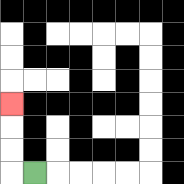{'start': '[1, 7]', 'end': '[0, 4]', 'path_directions': 'L,U,U,U', 'path_coordinates': '[[1, 7], [0, 7], [0, 6], [0, 5], [0, 4]]'}